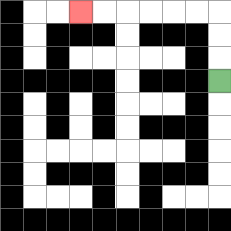{'start': '[9, 3]', 'end': '[3, 0]', 'path_directions': 'U,U,U,L,L,L,L,L,L', 'path_coordinates': '[[9, 3], [9, 2], [9, 1], [9, 0], [8, 0], [7, 0], [6, 0], [5, 0], [4, 0], [3, 0]]'}